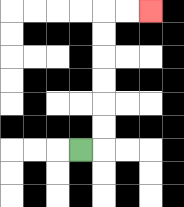{'start': '[3, 6]', 'end': '[6, 0]', 'path_directions': 'R,U,U,U,U,U,U,R,R', 'path_coordinates': '[[3, 6], [4, 6], [4, 5], [4, 4], [4, 3], [4, 2], [4, 1], [4, 0], [5, 0], [6, 0]]'}